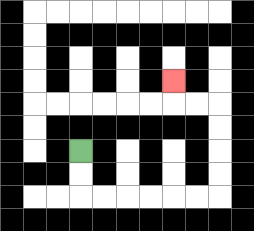{'start': '[3, 6]', 'end': '[7, 3]', 'path_directions': 'D,D,R,R,R,R,R,R,U,U,U,U,L,L,U', 'path_coordinates': '[[3, 6], [3, 7], [3, 8], [4, 8], [5, 8], [6, 8], [7, 8], [8, 8], [9, 8], [9, 7], [9, 6], [9, 5], [9, 4], [8, 4], [7, 4], [7, 3]]'}